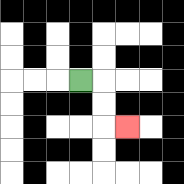{'start': '[3, 3]', 'end': '[5, 5]', 'path_directions': 'R,D,D,R', 'path_coordinates': '[[3, 3], [4, 3], [4, 4], [4, 5], [5, 5]]'}